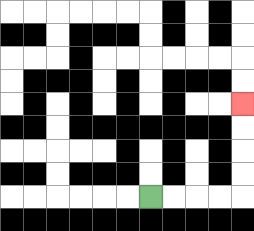{'start': '[6, 8]', 'end': '[10, 4]', 'path_directions': 'R,R,R,R,U,U,U,U', 'path_coordinates': '[[6, 8], [7, 8], [8, 8], [9, 8], [10, 8], [10, 7], [10, 6], [10, 5], [10, 4]]'}